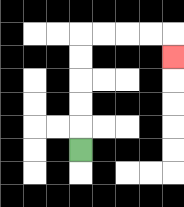{'start': '[3, 6]', 'end': '[7, 2]', 'path_directions': 'U,U,U,U,U,R,R,R,R,D', 'path_coordinates': '[[3, 6], [3, 5], [3, 4], [3, 3], [3, 2], [3, 1], [4, 1], [5, 1], [6, 1], [7, 1], [7, 2]]'}